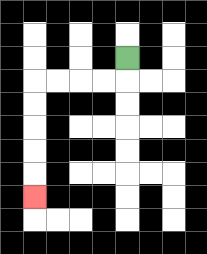{'start': '[5, 2]', 'end': '[1, 8]', 'path_directions': 'D,L,L,L,L,D,D,D,D,D', 'path_coordinates': '[[5, 2], [5, 3], [4, 3], [3, 3], [2, 3], [1, 3], [1, 4], [1, 5], [1, 6], [1, 7], [1, 8]]'}